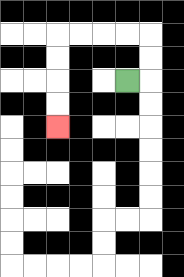{'start': '[5, 3]', 'end': '[2, 5]', 'path_directions': 'R,U,U,L,L,L,L,D,D,D,D', 'path_coordinates': '[[5, 3], [6, 3], [6, 2], [6, 1], [5, 1], [4, 1], [3, 1], [2, 1], [2, 2], [2, 3], [2, 4], [2, 5]]'}